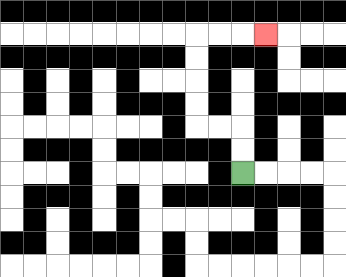{'start': '[10, 7]', 'end': '[11, 1]', 'path_directions': 'U,U,L,L,U,U,U,U,R,R,R', 'path_coordinates': '[[10, 7], [10, 6], [10, 5], [9, 5], [8, 5], [8, 4], [8, 3], [8, 2], [8, 1], [9, 1], [10, 1], [11, 1]]'}